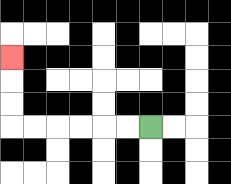{'start': '[6, 5]', 'end': '[0, 2]', 'path_directions': 'L,L,L,L,L,L,U,U,U', 'path_coordinates': '[[6, 5], [5, 5], [4, 5], [3, 5], [2, 5], [1, 5], [0, 5], [0, 4], [0, 3], [0, 2]]'}